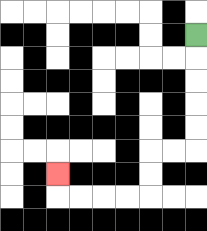{'start': '[8, 1]', 'end': '[2, 7]', 'path_directions': 'D,D,D,D,D,L,L,D,D,L,L,L,L,U', 'path_coordinates': '[[8, 1], [8, 2], [8, 3], [8, 4], [8, 5], [8, 6], [7, 6], [6, 6], [6, 7], [6, 8], [5, 8], [4, 8], [3, 8], [2, 8], [2, 7]]'}